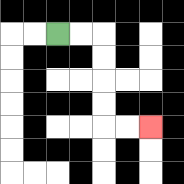{'start': '[2, 1]', 'end': '[6, 5]', 'path_directions': 'R,R,D,D,D,D,R,R', 'path_coordinates': '[[2, 1], [3, 1], [4, 1], [4, 2], [4, 3], [4, 4], [4, 5], [5, 5], [6, 5]]'}